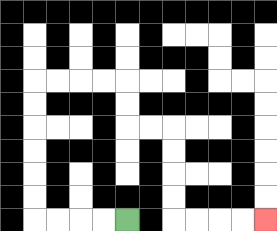{'start': '[5, 9]', 'end': '[11, 9]', 'path_directions': 'L,L,L,L,U,U,U,U,U,U,R,R,R,R,D,D,R,R,D,D,D,D,R,R,R,R', 'path_coordinates': '[[5, 9], [4, 9], [3, 9], [2, 9], [1, 9], [1, 8], [1, 7], [1, 6], [1, 5], [1, 4], [1, 3], [2, 3], [3, 3], [4, 3], [5, 3], [5, 4], [5, 5], [6, 5], [7, 5], [7, 6], [7, 7], [7, 8], [7, 9], [8, 9], [9, 9], [10, 9], [11, 9]]'}